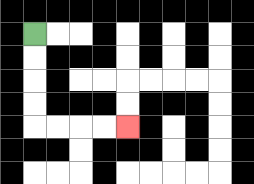{'start': '[1, 1]', 'end': '[5, 5]', 'path_directions': 'D,D,D,D,R,R,R,R', 'path_coordinates': '[[1, 1], [1, 2], [1, 3], [1, 4], [1, 5], [2, 5], [3, 5], [4, 5], [5, 5]]'}